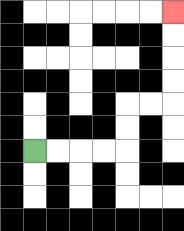{'start': '[1, 6]', 'end': '[7, 0]', 'path_directions': 'R,R,R,R,U,U,R,R,U,U,U,U', 'path_coordinates': '[[1, 6], [2, 6], [3, 6], [4, 6], [5, 6], [5, 5], [5, 4], [6, 4], [7, 4], [7, 3], [7, 2], [7, 1], [7, 0]]'}